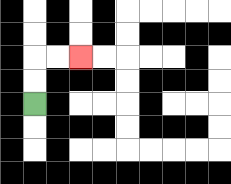{'start': '[1, 4]', 'end': '[3, 2]', 'path_directions': 'U,U,R,R', 'path_coordinates': '[[1, 4], [1, 3], [1, 2], [2, 2], [3, 2]]'}